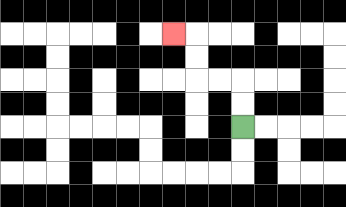{'start': '[10, 5]', 'end': '[7, 1]', 'path_directions': 'U,U,L,L,U,U,L', 'path_coordinates': '[[10, 5], [10, 4], [10, 3], [9, 3], [8, 3], [8, 2], [8, 1], [7, 1]]'}